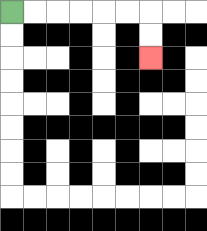{'start': '[0, 0]', 'end': '[6, 2]', 'path_directions': 'R,R,R,R,R,R,D,D', 'path_coordinates': '[[0, 0], [1, 0], [2, 0], [3, 0], [4, 0], [5, 0], [6, 0], [6, 1], [6, 2]]'}